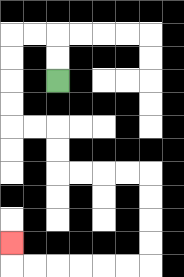{'start': '[2, 3]', 'end': '[0, 10]', 'path_directions': 'U,U,L,L,D,D,D,D,R,R,D,D,R,R,R,R,D,D,D,D,L,L,L,L,L,L,U', 'path_coordinates': '[[2, 3], [2, 2], [2, 1], [1, 1], [0, 1], [0, 2], [0, 3], [0, 4], [0, 5], [1, 5], [2, 5], [2, 6], [2, 7], [3, 7], [4, 7], [5, 7], [6, 7], [6, 8], [6, 9], [6, 10], [6, 11], [5, 11], [4, 11], [3, 11], [2, 11], [1, 11], [0, 11], [0, 10]]'}